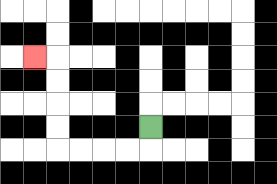{'start': '[6, 5]', 'end': '[1, 2]', 'path_directions': 'D,L,L,L,L,U,U,U,U,L', 'path_coordinates': '[[6, 5], [6, 6], [5, 6], [4, 6], [3, 6], [2, 6], [2, 5], [2, 4], [2, 3], [2, 2], [1, 2]]'}